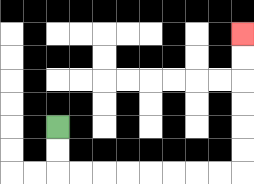{'start': '[2, 5]', 'end': '[10, 1]', 'path_directions': 'D,D,R,R,R,R,R,R,R,R,U,U,U,U,U,U', 'path_coordinates': '[[2, 5], [2, 6], [2, 7], [3, 7], [4, 7], [5, 7], [6, 7], [7, 7], [8, 7], [9, 7], [10, 7], [10, 6], [10, 5], [10, 4], [10, 3], [10, 2], [10, 1]]'}